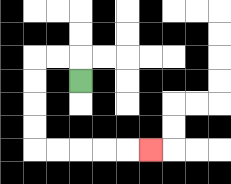{'start': '[3, 3]', 'end': '[6, 6]', 'path_directions': 'U,L,L,D,D,D,D,R,R,R,R,R', 'path_coordinates': '[[3, 3], [3, 2], [2, 2], [1, 2], [1, 3], [1, 4], [1, 5], [1, 6], [2, 6], [3, 6], [4, 6], [5, 6], [6, 6]]'}